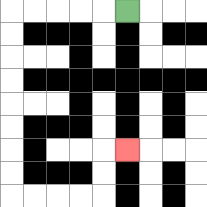{'start': '[5, 0]', 'end': '[5, 6]', 'path_directions': 'L,L,L,L,L,D,D,D,D,D,D,D,D,R,R,R,R,U,U,R', 'path_coordinates': '[[5, 0], [4, 0], [3, 0], [2, 0], [1, 0], [0, 0], [0, 1], [0, 2], [0, 3], [0, 4], [0, 5], [0, 6], [0, 7], [0, 8], [1, 8], [2, 8], [3, 8], [4, 8], [4, 7], [4, 6], [5, 6]]'}